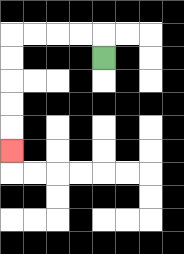{'start': '[4, 2]', 'end': '[0, 6]', 'path_directions': 'U,L,L,L,L,D,D,D,D,D', 'path_coordinates': '[[4, 2], [4, 1], [3, 1], [2, 1], [1, 1], [0, 1], [0, 2], [0, 3], [0, 4], [0, 5], [0, 6]]'}